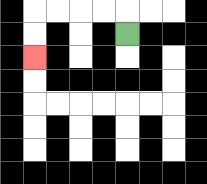{'start': '[5, 1]', 'end': '[1, 2]', 'path_directions': 'U,L,L,L,L,D,D', 'path_coordinates': '[[5, 1], [5, 0], [4, 0], [3, 0], [2, 0], [1, 0], [1, 1], [1, 2]]'}